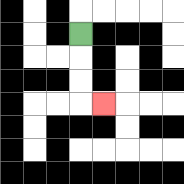{'start': '[3, 1]', 'end': '[4, 4]', 'path_directions': 'D,D,D,R', 'path_coordinates': '[[3, 1], [3, 2], [3, 3], [3, 4], [4, 4]]'}